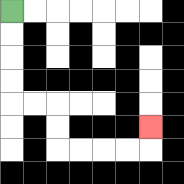{'start': '[0, 0]', 'end': '[6, 5]', 'path_directions': 'D,D,D,D,R,R,D,D,R,R,R,R,U', 'path_coordinates': '[[0, 0], [0, 1], [0, 2], [0, 3], [0, 4], [1, 4], [2, 4], [2, 5], [2, 6], [3, 6], [4, 6], [5, 6], [6, 6], [6, 5]]'}